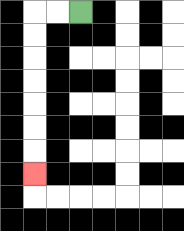{'start': '[3, 0]', 'end': '[1, 7]', 'path_directions': 'L,L,D,D,D,D,D,D,D', 'path_coordinates': '[[3, 0], [2, 0], [1, 0], [1, 1], [1, 2], [1, 3], [1, 4], [1, 5], [1, 6], [1, 7]]'}